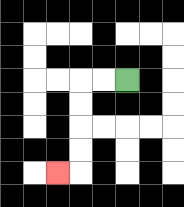{'start': '[5, 3]', 'end': '[2, 7]', 'path_directions': 'L,L,D,D,D,D,L', 'path_coordinates': '[[5, 3], [4, 3], [3, 3], [3, 4], [3, 5], [3, 6], [3, 7], [2, 7]]'}